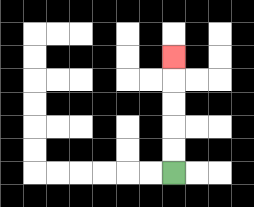{'start': '[7, 7]', 'end': '[7, 2]', 'path_directions': 'U,U,U,U,U', 'path_coordinates': '[[7, 7], [7, 6], [7, 5], [7, 4], [7, 3], [7, 2]]'}